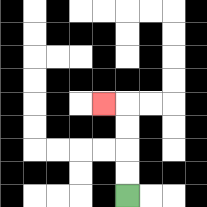{'start': '[5, 8]', 'end': '[4, 4]', 'path_directions': 'U,U,U,U,L', 'path_coordinates': '[[5, 8], [5, 7], [5, 6], [5, 5], [5, 4], [4, 4]]'}